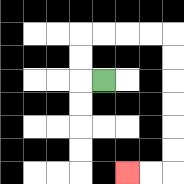{'start': '[4, 3]', 'end': '[5, 7]', 'path_directions': 'L,U,U,R,R,R,R,D,D,D,D,D,D,L,L', 'path_coordinates': '[[4, 3], [3, 3], [3, 2], [3, 1], [4, 1], [5, 1], [6, 1], [7, 1], [7, 2], [7, 3], [7, 4], [7, 5], [7, 6], [7, 7], [6, 7], [5, 7]]'}